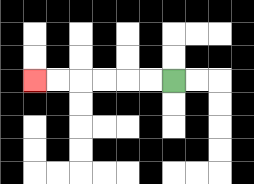{'start': '[7, 3]', 'end': '[1, 3]', 'path_directions': 'L,L,L,L,L,L', 'path_coordinates': '[[7, 3], [6, 3], [5, 3], [4, 3], [3, 3], [2, 3], [1, 3]]'}